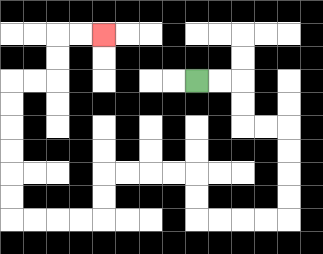{'start': '[8, 3]', 'end': '[4, 1]', 'path_directions': 'R,R,D,D,R,R,D,D,D,D,L,L,L,L,U,U,L,L,L,L,D,D,L,L,L,L,U,U,U,U,U,U,R,R,U,U,R,R', 'path_coordinates': '[[8, 3], [9, 3], [10, 3], [10, 4], [10, 5], [11, 5], [12, 5], [12, 6], [12, 7], [12, 8], [12, 9], [11, 9], [10, 9], [9, 9], [8, 9], [8, 8], [8, 7], [7, 7], [6, 7], [5, 7], [4, 7], [4, 8], [4, 9], [3, 9], [2, 9], [1, 9], [0, 9], [0, 8], [0, 7], [0, 6], [0, 5], [0, 4], [0, 3], [1, 3], [2, 3], [2, 2], [2, 1], [3, 1], [4, 1]]'}